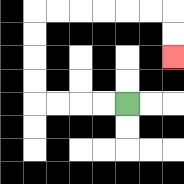{'start': '[5, 4]', 'end': '[7, 2]', 'path_directions': 'L,L,L,L,U,U,U,U,R,R,R,R,R,R,D,D', 'path_coordinates': '[[5, 4], [4, 4], [3, 4], [2, 4], [1, 4], [1, 3], [1, 2], [1, 1], [1, 0], [2, 0], [3, 0], [4, 0], [5, 0], [6, 0], [7, 0], [7, 1], [7, 2]]'}